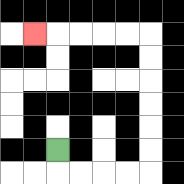{'start': '[2, 6]', 'end': '[1, 1]', 'path_directions': 'D,R,R,R,R,U,U,U,U,U,U,L,L,L,L,L', 'path_coordinates': '[[2, 6], [2, 7], [3, 7], [4, 7], [5, 7], [6, 7], [6, 6], [6, 5], [6, 4], [6, 3], [6, 2], [6, 1], [5, 1], [4, 1], [3, 1], [2, 1], [1, 1]]'}